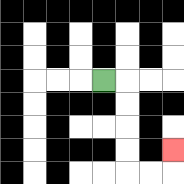{'start': '[4, 3]', 'end': '[7, 6]', 'path_directions': 'R,D,D,D,D,R,R,U', 'path_coordinates': '[[4, 3], [5, 3], [5, 4], [5, 5], [5, 6], [5, 7], [6, 7], [7, 7], [7, 6]]'}